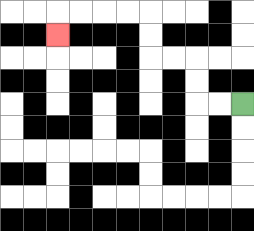{'start': '[10, 4]', 'end': '[2, 1]', 'path_directions': 'L,L,U,U,L,L,U,U,L,L,L,L,D', 'path_coordinates': '[[10, 4], [9, 4], [8, 4], [8, 3], [8, 2], [7, 2], [6, 2], [6, 1], [6, 0], [5, 0], [4, 0], [3, 0], [2, 0], [2, 1]]'}